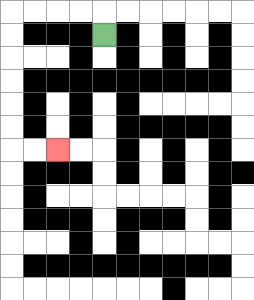{'start': '[4, 1]', 'end': '[2, 6]', 'path_directions': 'U,L,L,L,L,D,D,D,D,D,D,R,R', 'path_coordinates': '[[4, 1], [4, 0], [3, 0], [2, 0], [1, 0], [0, 0], [0, 1], [0, 2], [0, 3], [0, 4], [0, 5], [0, 6], [1, 6], [2, 6]]'}